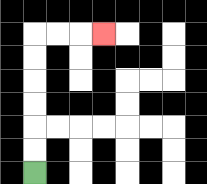{'start': '[1, 7]', 'end': '[4, 1]', 'path_directions': 'U,U,U,U,U,U,R,R,R', 'path_coordinates': '[[1, 7], [1, 6], [1, 5], [1, 4], [1, 3], [1, 2], [1, 1], [2, 1], [3, 1], [4, 1]]'}